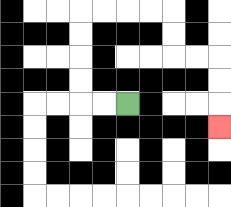{'start': '[5, 4]', 'end': '[9, 5]', 'path_directions': 'L,L,U,U,U,U,R,R,R,R,D,D,R,R,D,D,D', 'path_coordinates': '[[5, 4], [4, 4], [3, 4], [3, 3], [3, 2], [3, 1], [3, 0], [4, 0], [5, 0], [6, 0], [7, 0], [7, 1], [7, 2], [8, 2], [9, 2], [9, 3], [9, 4], [9, 5]]'}